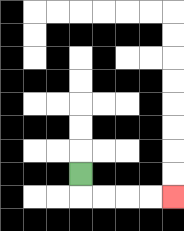{'start': '[3, 7]', 'end': '[7, 8]', 'path_directions': 'D,R,R,R,R', 'path_coordinates': '[[3, 7], [3, 8], [4, 8], [5, 8], [6, 8], [7, 8]]'}